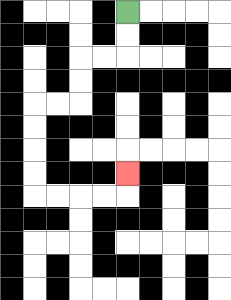{'start': '[5, 0]', 'end': '[5, 7]', 'path_directions': 'D,D,L,L,D,D,L,L,D,D,D,D,R,R,R,R,U', 'path_coordinates': '[[5, 0], [5, 1], [5, 2], [4, 2], [3, 2], [3, 3], [3, 4], [2, 4], [1, 4], [1, 5], [1, 6], [1, 7], [1, 8], [2, 8], [3, 8], [4, 8], [5, 8], [5, 7]]'}